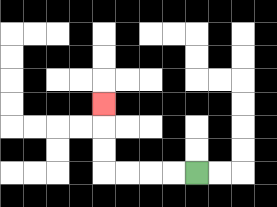{'start': '[8, 7]', 'end': '[4, 4]', 'path_directions': 'L,L,L,L,U,U,U', 'path_coordinates': '[[8, 7], [7, 7], [6, 7], [5, 7], [4, 7], [4, 6], [4, 5], [4, 4]]'}